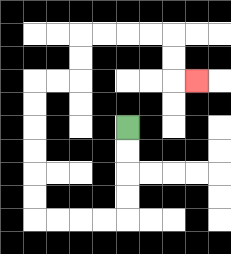{'start': '[5, 5]', 'end': '[8, 3]', 'path_directions': 'D,D,D,D,L,L,L,L,U,U,U,U,U,U,R,R,U,U,R,R,R,R,D,D,R', 'path_coordinates': '[[5, 5], [5, 6], [5, 7], [5, 8], [5, 9], [4, 9], [3, 9], [2, 9], [1, 9], [1, 8], [1, 7], [1, 6], [1, 5], [1, 4], [1, 3], [2, 3], [3, 3], [3, 2], [3, 1], [4, 1], [5, 1], [6, 1], [7, 1], [7, 2], [7, 3], [8, 3]]'}